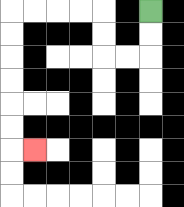{'start': '[6, 0]', 'end': '[1, 6]', 'path_directions': 'D,D,L,L,U,U,L,L,L,L,D,D,D,D,D,D,R', 'path_coordinates': '[[6, 0], [6, 1], [6, 2], [5, 2], [4, 2], [4, 1], [4, 0], [3, 0], [2, 0], [1, 0], [0, 0], [0, 1], [0, 2], [0, 3], [0, 4], [0, 5], [0, 6], [1, 6]]'}